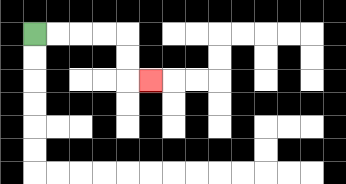{'start': '[1, 1]', 'end': '[6, 3]', 'path_directions': 'R,R,R,R,D,D,R', 'path_coordinates': '[[1, 1], [2, 1], [3, 1], [4, 1], [5, 1], [5, 2], [5, 3], [6, 3]]'}